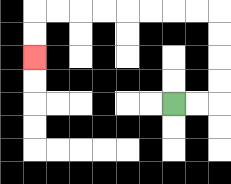{'start': '[7, 4]', 'end': '[1, 2]', 'path_directions': 'R,R,U,U,U,U,L,L,L,L,L,L,L,L,D,D', 'path_coordinates': '[[7, 4], [8, 4], [9, 4], [9, 3], [9, 2], [9, 1], [9, 0], [8, 0], [7, 0], [6, 0], [5, 0], [4, 0], [3, 0], [2, 0], [1, 0], [1, 1], [1, 2]]'}